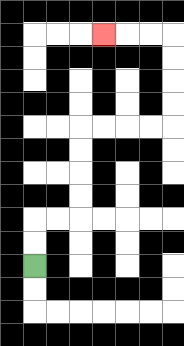{'start': '[1, 11]', 'end': '[4, 1]', 'path_directions': 'U,U,R,R,U,U,U,U,R,R,R,R,U,U,U,U,L,L,L', 'path_coordinates': '[[1, 11], [1, 10], [1, 9], [2, 9], [3, 9], [3, 8], [3, 7], [3, 6], [3, 5], [4, 5], [5, 5], [6, 5], [7, 5], [7, 4], [7, 3], [7, 2], [7, 1], [6, 1], [5, 1], [4, 1]]'}